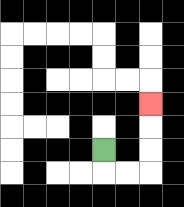{'start': '[4, 6]', 'end': '[6, 4]', 'path_directions': 'D,R,R,U,U,U', 'path_coordinates': '[[4, 6], [4, 7], [5, 7], [6, 7], [6, 6], [6, 5], [6, 4]]'}